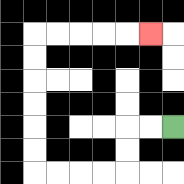{'start': '[7, 5]', 'end': '[6, 1]', 'path_directions': 'L,L,D,D,L,L,L,L,U,U,U,U,U,U,R,R,R,R,R', 'path_coordinates': '[[7, 5], [6, 5], [5, 5], [5, 6], [5, 7], [4, 7], [3, 7], [2, 7], [1, 7], [1, 6], [1, 5], [1, 4], [1, 3], [1, 2], [1, 1], [2, 1], [3, 1], [4, 1], [5, 1], [6, 1]]'}